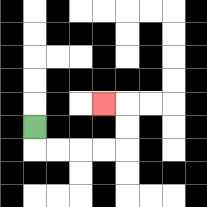{'start': '[1, 5]', 'end': '[4, 4]', 'path_directions': 'D,R,R,R,R,U,U,L', 'path_coordinates': '[[1, 5], [1, 6], [2, 6], [3, 6], [4, 6], [5, 6], [5, 5], [5, 4], [4, 4]]'}